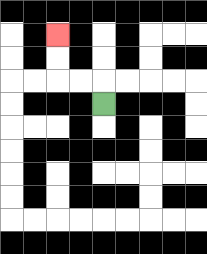{'start': '[4, 4]', 'end': '[2, 1]', 'path_directions': 'U,L,L,U,U', 'path_coordinates': '[[4, 4], [4, 3], [3, 3], [2, 3], [2, 2], [2, 1]]'}